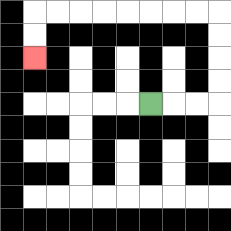{'start': '[6, 4]', 'end': '[1, 2]', 'path_directions': 'R,R,R,U,U,U,U,L,L,L,L,L,L,L,L,D,D', 'path_coordinates': '[[6, 4], [7, 4], [8, 4], [9, 4], [9, 3], [9, 2], [9, 1], [9, 0], [8, 0], [7, 0], [6, 0], [5, 0], [4, 0], [3, 0], [2, 0], [1, 0], [1, 1], [1, 2]]'}